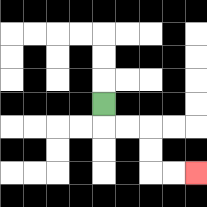{'start': '[4, 4]', 'end': '[8, 7]', 'path_directions': 'D,R,R,D,D,R,R', 'path_coordinates': '[[4, 4], [4, 5], [5, 5], [6, 5], [6, 6], [6, 7], [7, 7], [8, 7]]'}